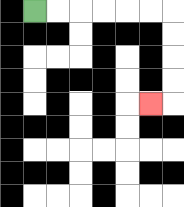{'start': '[1, 0]', 'end': '[6, 4]', 'path_directions': 'R,R,R,R,R,R,D,D,D,D,L', 'path_coordinates': '[[1, 0], [2, 0], [3, 0], [4, 0], [5, 0], [6, 0], [7, 0], [7, 1], [7, 2], [7, 3], [7, 4], [6, 4]]'}